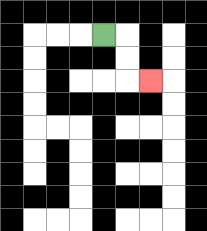{'start': '[4, 1]', 'end': '[6, 3]', 'path_directions': 'R,D,D,R', 'path_coordinates': '[[4, 1], [5, 1], [5, 2], [5, 3], [6, 3]]'}